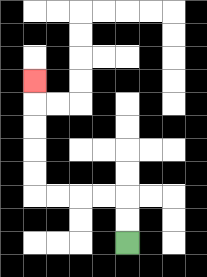{'start': '[5, 10]', 'end': '[1, 3]', 'path_directions': 'U,U,L,L,L,L,U,U,U,U,U', 'path_coordinates': '[[5, 10], [5, 9], [5, 8], [4, 8], [3, 8], [2, 8], [1, 8], [1, 7], [1, 6], [1, 5], [1, 4], [1, 3]]'}